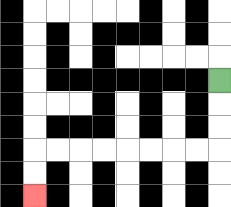{'start': '[9, 3]', 'end': '[1, 8]', 'path_directions': 'D,D,D,L,L,L,L,L,L,L,L,D,D', 'path_coordinates': '[[9, 3], [9, 4], [9, 5], [9, 6], [8, 6], [7, 6], [6, 6], [5, 6], [4, 6], [3, 6], [2, 6], [1, 6], [1, 7], [1, 8]]'}